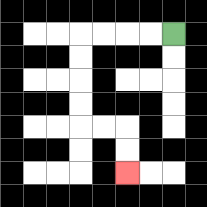{'start': '[7, 1]', 'end': '[5, 7]', 'path_directions': 'L,L,L,L,D,D,D,D,R,R,D,D', 'path_coordinates': '[[7, 1], [6, 1], [5, 1], [4, 1], [3, 1], [3, 2], [3, 3], [3, 4], [3, 5], [4, 5], [5, 5], [5, 6], [5, 7]]'}